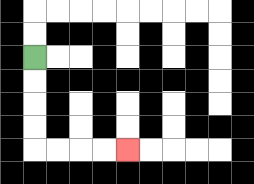{'start': '[1, 2]', 'end': '[5, 6]', 'path_directions': 'D,D,D,D,R,R,R,R', 'path_coordinates': '[[1, 2], [1, 3], [1, 4], [1, 5], [1, 6], [2, 6], [3, 6], [4, 6], [5, 6]]'}